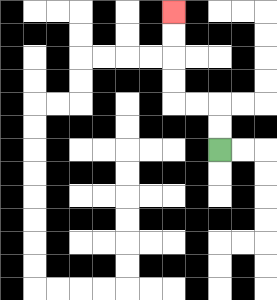{'start': '[9, 6]', 'end': '[7, 0]', 'path_directions': 'U,U,L,L,U,U,U,U', 'path_coordinates': '[[9, 6], [9, 5], [9, 4], [8, 4], [7, 4], [7, 3], [7, 2], [7, 1], [7, 0]]'}